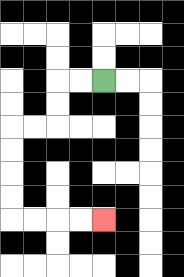{'start': '[4, 3]', 'end': '[4, 9]', 'path_directions': 'L,L,D,D,L,L,D,D,D,D,R,R,R,R', 'path_coordinates': '[[4, 3], [3, 3], [2, 3], [2, 4], [2, 5], [1, 5], [0, 5], [0, 6], [0, 7], [0, 8], [0, 9], [1, 9], [2, 9], [3, 9], [4, 9]]'}